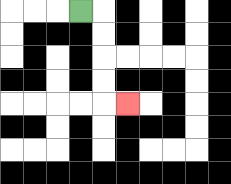{'start': '[3, 0]', 'end': '[5, 4]', 'path_directions': 'R,D,D,D,D,R', 'path_coordinates': '[[3, 0], [4, 0], [4, 1], [4, 2], [4, 3], [4, 4], [5, 4]]'}